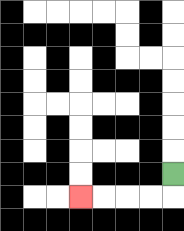{'start': '[7, 7]', 'end': '[3, 8]', 'path_directions': 'D,L,L,L,L', 'path_coordinates': '[[7, 7], [7, 8], [6, 8], [5, 8], [4, 8], [3, 8]]'}